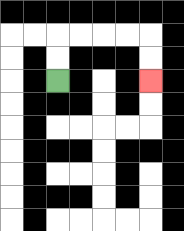{'start': '[2, 3]', 'end': '[6, 3]', 'path_directions': 'U,U,R,R,R,R,D,D', 'path_coordinates': '[[2, 3], [2, 2], [2, 1], [3, 1], [4, 1], [5, 1], [6, 1], [6, 2], [6, 3]]'}